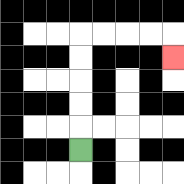{'start': '[3, 6]', 'end': '[7, 2]', 'path_directions': 'U,U,U,U,U,R,R,R,R,D', 'path_coordinates': '[[3, 6], [3, 5], [3, 4], [3, 3], [3, 2], [3, 1], [4, 1], [5, 1], [6, 1], [7, 1], [7, 2]]'}